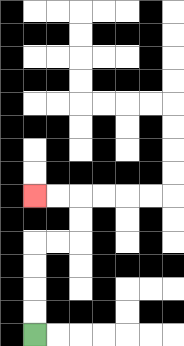{'start': '[1, 14]', 'end': '[1, 8]', 'path_directions': 'U,U,U,U,R,R,U,U,L,L', 'path_coordinates': '[[1, 14], [1, 13], [1, 12], [1, 11], [1, 10], [2, 10], [3, 10], [3, 9], [3, 8], [2, 8], [1, 8]]'}